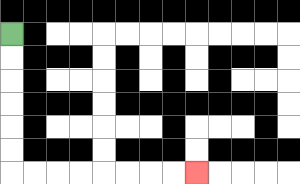{'start': '[0, 1]', 'end': '[8, 7]', 'path_directions': 'D,D,D,D,D,D,R,R,R,R,R,R,R,R', 'path_coordinates': '[[0, 1], [0, 2], [0, 3], [0, 4], [0, 5], [0, 6], [0, 7], [1, 7], [2, 7], [3, 7], [4, 7], [5, 7], [6, 7], [7, 7], [8, 7]]'}